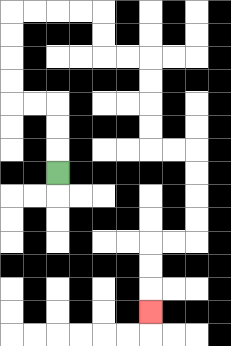{'start': '[2, 7]', 'end': '[6, 13]', 'path_directions': 'U,U,U,L,L,U,U,U,U,R,R,R,R,D,D,R,R,D,D,D,D,R,R,D,D,D,D,L,L,D,D,D', 'path_coordinates': '[[2, 7], [2, 6], [2, 5], [2, 4], [1, 4], [0, 4], [0, 3], [0, 2], [0, 1], [0, 0], [1, 0], [2, 0], [3, 0], [4, 0], [4, 1], [4, 2], [5, 2], [6, 2], [6, 3], [6, 4], [6, 5], [6, 6], [7, 6], [8, 6], [8, 7], [8, 8], [8, 9], [8, 10], [7, 10], [6, 10], [6, 11], [6, 12], [6, 13]]'}